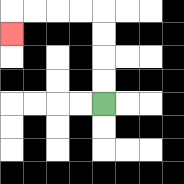{'start': '[4, 4]', 'end': '[0, 1]', 'path_directions': 'U,U,U,U,L,L,L,L,D', 'path_coordinates': '[[4, 4], [4, 3], [4, 2], [4, 1], [4, 0], [3, 0], [2, 0], [1, 0], [0, 0], [0, 1]]'}